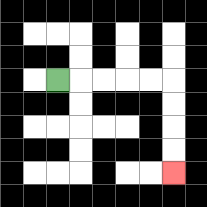{'start': '[2, 3]', 'end': '[7, 7]', 'path_directions': 'R,R,R,R,R,D,D,D,D', 'path_coordinates': '[[2, 3], [3, 3], [4, 3], [5, 3], [6, 3], [7, 3], [7, 4], [7, 5], [7, 6], [7, 7]]'}